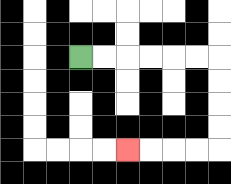{'start': '[3, 2]', 'end': '[5, 6]', 'path_directions': 'R,R,R,R,R,R,D,D,D,D,L,L,L,L', 'path_coordinates': '[[3, 2], [4, 2], [5, 2], [6, 2], [7, 2], [8, 2], [9, 2], [9, 3], [9, 4], [9, 5], [9, 6], [8, 6], [7, 6], [6, 6], [5, 6]]'}